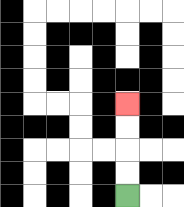{'start': '[5, 8]', 'end': '[5, 4]', 'path_directions': 'U,U,U,U', 'path_coordinates': '[[5, 8], [5, 7], [5, 6], [5, 5], [5, 4]]'}